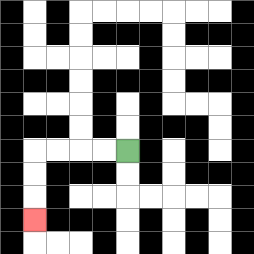{'start': '[5, 6]', 'end': '[1, 9]', 'path_directions': 'L,L,L,L,D,D,D', 'path_coordinates': '[[5, 6], [4, 6], [3, 6], [2, 6], [1, 6], [1, 7], [1, 8], [1, 9]]'}